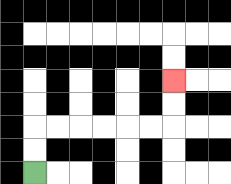{'start': '[1, 7]', 'end': '[7, 3]', 'path_directions': 'U,U,R,R,R,R,R,R,U,U', 'path_coordinates': '[[1, 7], [1, 6], [1, 5], [2, 5], [3, 5], [4, 5], [5, 5], [6, 5], [7, 5], [7, 4], [7, 3]]'}